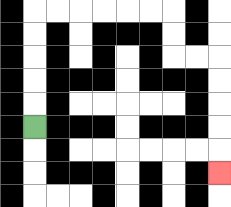{'start': '[1, 5]', 'end': '[9, 7]', 'path_directions': 'U,U,U,U,U,R,R,R,R,R,R,D,D,R,R,D,D,D,D,D', 'path_coordinates': '[[1, 5], [1, 4], [1, 3], [1, 2], [1, 1], [1, 0], [2, 0], [3, 0], [4, 0], [5, 0], [6, 0], [7, 0], [7, 1], [7, 2], [8, 2], [9, 2], [9, 3], [9, 4], [9, 5], [9, 6], [9, 7]]'}